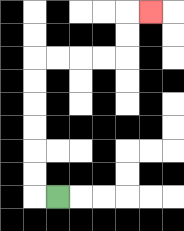{'start': '[2, 8]', 'end': '[6, 0]', 'path_directions': 'L,U,U,U,U,U,U,R,R,R,R,U,U,R', 'path_coordinates': '[[2, 8], [1, 8], [1, 7], [1, 6], [1, 5], [1, 4], [1, 3], [1, 2], [2, 2], [3, 2], [4, 2], [5, 2], [5, 1], [5, 0], [6, 0]]'}